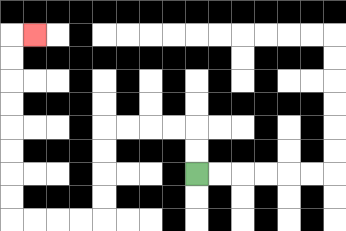{'start': '[8, 7]', 'end': '[1, 1]', 'path_directions': 'U,U,L,L,L,L,D,D,D,D,L,L,L,L,U,U,U,U,U,U,U,U,R', 'path_coordinates': '[[8, 7], [8, 6], [8, 5], [7, 5], [6, 5], [5, 5], [4, 5], [4, 6], [4, 7], [4, 8], [4, 9], [3, 9], [2, 9], [1, 9], [0, 9], [0, 8], [0, 7], [0, 6], [0, 5], [0, 4], [0, 3], [0, 2], [0, 1], [1, 1]]'}